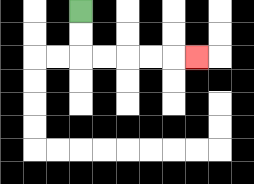{'start': '[3, 0]', 'end': '[8, 2]', 'path_directions': 'D,D,R,R,R,R,R', 'path_coordinates': '[[3, 0], [3, 1], [3, 2], [4, 2], [5, 2], [6, 2], [7, 2], [8, 2]]'}